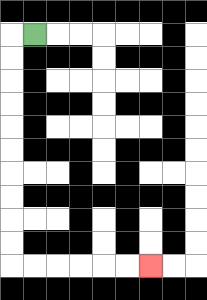{'start': '[1, 1]', 'end': '[6, 11]', 'path_directions': 'L,D,D,D,D,D,D,D,D,D,D,R,R,R,R,R,R', 'path_coordinates': '[[1, 1], [0, 1], [0, 2], [0, 3], [0, 4], [0, 5], [0, 6], [0, 7], [0, 8], [0, 9], [0, 10], [0, 11], [1, 11], [2, 11], [3, 11], [4, 11], [5, 11], [6, 11]]'}